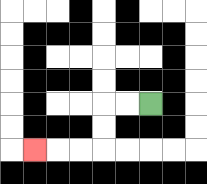{'start': '[6, 4]', 'end': '[1, 6]', 'path_directions': 'L,L,D,D,L,L,L', 'path_coordinates': '[[6, 4], [5, 4], [4, 4], [4, 5], [4, 6], [3, 6], [2, 6], [1, 6]]'}